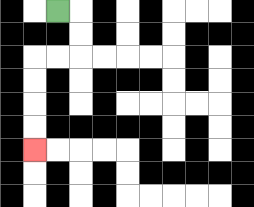{'start': '[2, 0]', 'end': '[1, 6]', 'path_directions': 'R,D,D,L,L,D,D,D,D', 'path_coordinates': '[[2, 0], [3, 0], [3, 1], [3, 2], [2, 2], [1, 2], [1, 3], [1, 4], [1, 5], [1, 6]]'}